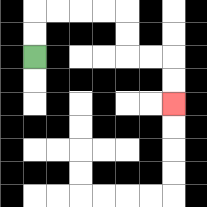{'start': '[1, 2]', 'end': '[7, 4]', 'path_directions': 'U,U,R,R,R,R,D,D,R,R,D,D', 'path_coordinates': '[[1, 2], [1, 1], [1, 0], [2, 0], [3, 0], [4, 0], [5, 0], [5, 1], [5, 2], [6, 2], [7, 2], [7, 3], [7, 4]]'}